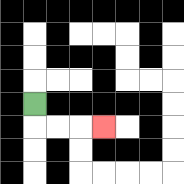{'start': '[1, 4]', 'end': '[4, 5]', 'path_directions': 'D,R,R,R', 'path_coordinates': '[[1, 4], [1, 5], [2, 5], [3, 5], [4, 5]]'}